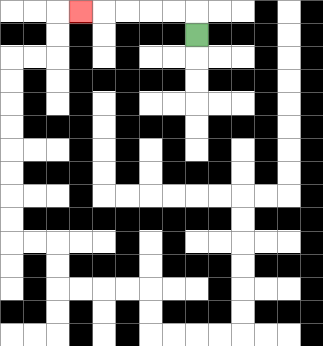{'start': '[8, 1]', 'end': '[3, 0]', 'path_directions': 'U,L,L,L,L,L', 'path_coordinates': '[[8, 1], [8, 0], [7, 0], [6, 0], [5, 0], [4, 0], [3, 0]]'}